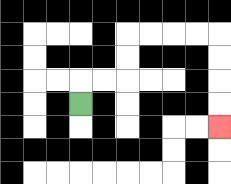{'start': '[3, 4]', 'end': '[9, 5]', 'path_directions': 'U,R,R,U,U,R,R,R,R,D,D,D,D', 'path_coordinates': '[[3, 4], [3, 3], [4, 3], [5, 3], [5, 2], [5, 1], [6, 1], [7, 1], [8, 1], [9, 1], [9, 2], [9, 3], [9, 4], [9, 5]]'}